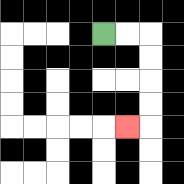{'start': '[4, 1]', 'end': '[5, 5]', 'path_directions': 'R,R,D,D,D,D,L', 'path_coordinates': '[[4, 1], [5, 1], [6, 1], [6, 2], [6, 3], [6, 4], [6, 5], [5, 5]]'}